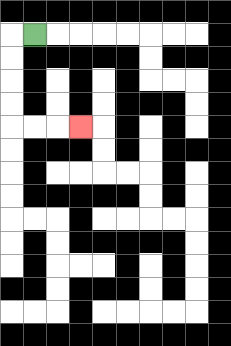{'start': '[1, 1]', 'end': '[3, 5]', 'path_directions': 'L,D,D,D,D,R,R,R', 'path_coordinates': '[[1, 1], [0, 1], [0, 2], [0, 3], [0, 4], [0, 5], [1, 5], [2, 5], [3, 5]]'}